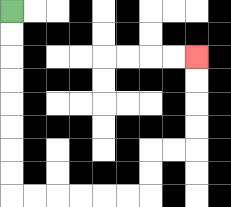{'start': '[0, 0]', 'end': '[8, 2]', 'path_directions': 'D,D,D,D,D,D,D,D,R,R,R,R,R,R,U,U,R,R,U,U,U,U', 'path_coordinates': '[[0, 0], [0, 1], [0, 2], [0, 3], [0, 4], [0, 5], [0, 6], [0, 7], [0, 8], [1, 8], [2, 8], [3, 8], [4, 8], [5, 8], [6, 8], [6, 7], [6, 6], [7, 6], [8, 6], [8, 5], [8, 4], [8, 3], [8, 2]]'}